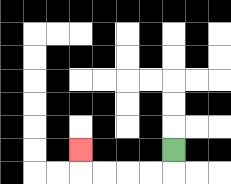{'start': '[7, 6]', 'end': '[3, 6]', 'path_directions': 'D,L,L,L,L,U', 'path_coordinates': '[[7, 6], [7, 7], [6, 7], [5, 7], [4, 7], [3, 7], [3, 6]]'}